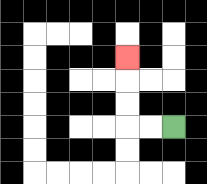{'start': '[7, 5]', 'end': '[5, 2]', 'path_directions': 'L,L,U,U,U', 'path_coordinates': '[[7, 5], [6, 5], [5, 5], [5, 4], [5, 3], [5, 2]]'}